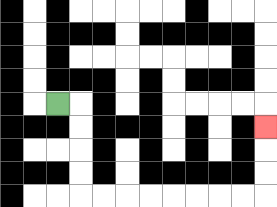{'start': '[2, 4]', 'end': '[11, 5]', 'path_directions': 'R,D,D,D,D,R,R,R,R,R,R,R,R,U,U,U', 'path_coordinates': '[[2, 4], [3, 4], [3, 5], [3, 6], [3, 7], [3, 8], [4, 8], [5, 8], [6, 8], [7, 8], [8, 8], [9, 8], [10, 8], [11, 8], [11, 7], [11, 6], [11, 5]]'}